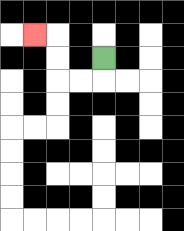{'start': '[4, 2]', 'end': '[1, 1]', 'path_directions': 'D,L,L,U,U,L', 'path_coordinates': '[[4, 2], [4, 3], [3, 3], [2, 3], [2, 2], [2, 1], [1, 1]]'}